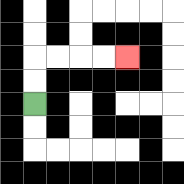{'start': '[1, 4]', 'end': '[5, 2]', 'path_directions': 'U,U,R,R,R,R', 'path_coordinates': '[[1, 4], [1, 3], [1, 2], [2, 2], [3, 2], [4, 2], [5, 2]]'}